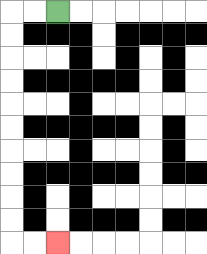{'start': '[2, 0]', 'end': '[2, 10]', 'path_directions': 'L,L,D,D,D,D,D,D,D,D,D,D,R,R', 'path_coordinates': '[[2, 0], [1, 0], [0, 0], [0, 1], [0, 2], [0, 3], [0, 4], [0, 5], [0, 6], [0, 7], [0, 8], [0, 9], [0, 10], [1, 10], [2, 10]]'}